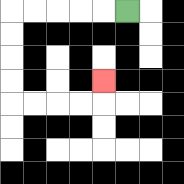{'start': '[5, 0]', 'end': '[4, 3]', 'path_directions': 'L,L,L,L,L,D,D,D,D,R,R,R,R,U', 'path_coordinates': '[[5, 0], [4, 0], [3, 0], [2, 0], [1, 0], [0, 0], [0, 1], [0, 2], [0, 3], [0, 4], [1, 4], [2, 4], [3, 4], [4, 4], [4, 3]]'}